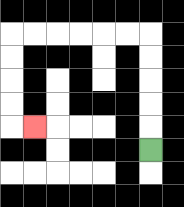{'start': '[6, 6]', 'end': '[1, 5]', 'path_directions': 'U,U,U,U,U,L,L,L,L,L,L,D,D,D,D,R', 'path_coordinates': '[[6, 6], [6, 5], [6, 4], [6, 3], [6, 2], [6, 1], [5, 1], [4, 1], [3, 1], [2, 1], [1, 1], [0, 1], [0, 2], [0, 3], [0, 4], [0, 5], [1, 5]]'}